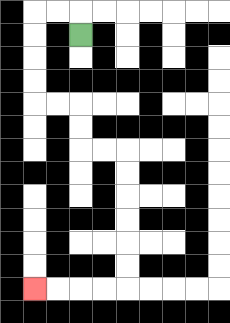{'start': '[3, 1]', 'end': '[1, 12]', 'path_directions': 'U,L,L,D,D,D,D,R,R,D,D,R,R,D,D,D,D,D,D,L,L,L,L', 'path_coordinates': '[[3, 1], [3, 0], [2, 0], [1, 0], [1, 1], [1, 2], [1, 3], [1, 4], [2, 4], [3, 4], [3, 5], [3, 6], [4, 6], [5, 6], [5, 7], [5, 8], [5, 9], [5, 10], [5, 11], [5, 12], [4, 12], [3, 12], [2, 12], [1, 12]]'}